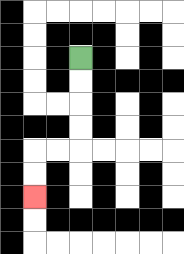{'start': '[3, 2]', 'end': '[1, 8]', 'path_directions': 'D,D,D,D,L,L,D,D', 'path_coordinates': '[[3, 2], [3, 3], [3, 4], [3, 5], [3, 6], [2, 6], [1, 6], [1, 7], [1, 8]]'}